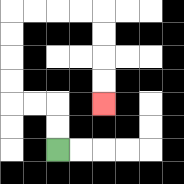{'start': '[2, 6]', 'end': '[4, 4]', 'path_directions': 'U,U,L,L,U,U,U,U,R,R,R,R,D,D,D,D', 'path_coordinates': '[[2, 6], [2, 5], [2, 4], [1, 4], [0, 4], [0, 3], [0, 2], [0, 1], [0, 0], [1, 0], [2, 0], [3, 0], [4, 0], [4, 1], [4, 2], [4, 3], [4, 4]]'}